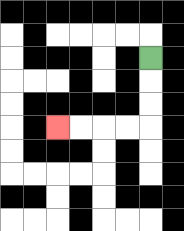{'start': '[6, 2]', 'end': '[2, 5]', 'path_directions': 'D,D,D,L,L,L,L', 'path_coordinates': '[[6, 2], [6, 3], [6, 4], [6, 5], [5, 5], [4, 5], [3, 5], [2, 5]]'}